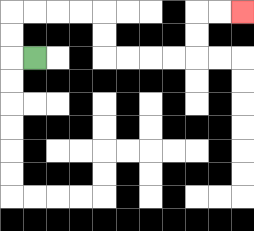{'start': '[1, 2]', 'end': '[10, 0]', 'path_directions': 'L,U,U,R,R,R,R,D,D,R,R,R,R,U,U,R,R', 'path_coordinates': '[[1, 2], [0, 2], [0, 1], [0, 0], [1, 0], [2, 0], [3, 0], [4, 0], [4, 1], [4, 2], [5, 2], [6, 2], [7, 2], [8, 2], [8, 1], [8, 0], [9, 0], [10, 0]]'}